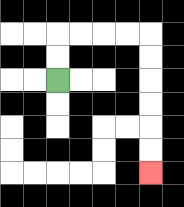{'start': '[2, 3]', 'end': '[6, 7]', 'path_directions': 'U,U,R,R,R,R,D,D,D,D,D,D', 'path_coordinates': '[[2, 3], [2, 2], [2, 1], [3, 1], [4, 1], [5, 1], [6, 1], [6, 2], [6, 3], [6, 4], [6, 5], [6, 6], [6, 7]]'}